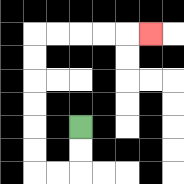{'start': '[3, 5]', 'end': '[6, 1]', 'path_directions': 'D,D,L,L,U,U,U,U,U,U,R,R,R,R,R', 'path_coordinates': '[[3, 5], [3, 6], [3, 7], [2, 7], [1, 7], [1, 6], [1, 5], [1, 4], [1, 3], [1, 2], [1, 1], [2, 1], [3, 1], [4, 1], [5, 1], [6, 1]]'}